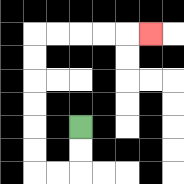{'start': '[3, 5]', 'end': '[6, 1]', 'path_directions': 'D,D,L,L,U,U,U,U,U,U,R,R,R,R,R', 'path_coordinates': '[[3, 5], [3, 6], [3, 7], [2, 7], [1, 7], [1, 6], [1, 5], [1, 4], [1, 3], [1, 2], [1, 1], [2, 1], [3, 1], [4, 1], [5, 1], [6, 1]]'}